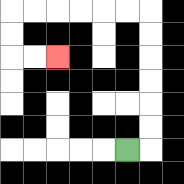{'start': '[5, 6]', 'end': '[2, 2]', 'path_directions': 'R,U,U,U,U,U,U,L,L,L,L,L,L,D,D,R,R', 'path_coordinates': '[[5, 6], [6, 6], [6, 5], [6, 4], [6, 3], [6, 2], [6, 1], [6, 0], [5, 0], [4, 0], [3, 0], [2, 0], [1, 0], [0, 0], [0, 1], [0, 2], [1, 2], [2, 2]]'}